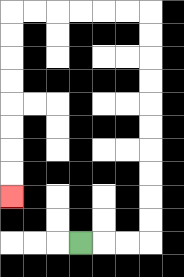{'start': '[3, 10]', 'end': '[0, 8]', 'path_directions': 'R,R,R,U,U,U,U,U,U,U,U,U,U,L,L,L,L,L,L,D,D,D,D,D,D,D,D', 'path_coordinates': '[[3, 10], [4, 10], [5, 10], [6, 10], [6, 9], [6, 8], [6, 7], [6, 6], [6, 5], [6, 4], [6, 3], [6, 2], [6, 1], [6, 0], [5, 0], [4, 0], [3, 0], [2, 0], [1, 0], [0, 0], [0, 1], [0, 2], [0, 3], [0, 4], [0, 5], [0, 6], [0, 7], [0, 8]]'}